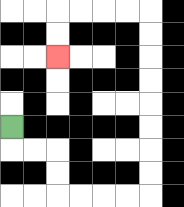{'start': '[0, 5]', 'end': '[2, 2]', 'path_directions': 'D,R,R,D,D,R,R,R,R,U,U,U,U,U,U,U,U,L,L,L,L,D,D', 'path_coordinates': '[[0, 5], [0, 6], [1, 6], [2, 6], [2, 7], [2, 8], [3, 8], [4, 8], [5, 8], [6, 8], [6, 7], [6, 6], [6, 5], [6, 4], [6, 3], [6, 2], [6, 1], [6, 0], [5, 0], [4, 0], [3, 0], [2, 0], [2, 1], [2, 2]]'}